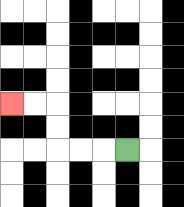{'start': '[5, 6]', 'end': '[0, 4]', 'path_directions': 'L,L,L,U,U,L,L', 'path_coordinates': '[[5, 6], [4, 6], [3, 6], [2, 6], [2, 5], [2, 4], [1, 4], [0, 4]]'}